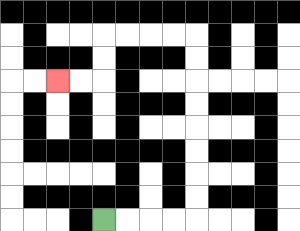{'start': '[4, 9]', 'end': '[2, 3]', 'path_directions': 'R,R,R,R,U,U,U,U,U,U,U,U,L,L,L,L,D,D,L,L', 'path_coordinates': '[[4, 9], [5, 9], [6, 9], [7, 9], [8, 9], [8, 8], [8, 7], [8, 6], [8, 5], [8, 4], [8, 3], [8, 2], [8, 1], [7, 1], [6, 1], [5, 1], [4, 1], [4, 2], [4, 3], [3, 3], [2, 3]]'}